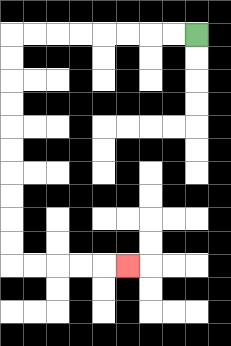{'start': '[8, 1]', 'end': '[5, 11]', 'path_directions': 'L,L,L,L,L,L,L,L,D,D,D,D,D,D,D,D,D,D,R,R,R,R,R', 'path_coordinates': '[[8, 1], [7, 1], [6, 1], [5, 1], [4, 1], [3, 1], [2, 1], [1, 1], [0, 1], [0, 2], [0, 3], [0, 4], [0, 5], [0, 6], [0, 7], [0, 8], [0, 9], [0, 10], [0, 11], [1, 11], [2, 11], [3, 11], [4, 11], [5, 11]]'}